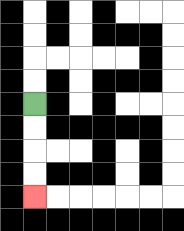{'start': '[1, 4]', 'end': '[1, 8]', 'path_directions': 'D,D,D,D', 'path_coordinates': '[[1, 4], [1, 5], [1, 6], [1, 7], [1, 8]]'}